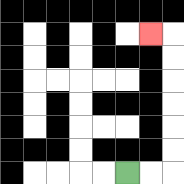{'start': '[5, 7]', 'end': '[6, 1]', 'path_directions': 'R,R,U,U,U,U,U,U,L', 'path_coordinates': '[[5, 7], [6, 7], [7, 7], [7, 6], [7, 5], [7, 4], [7, 3], [7, 2], [7, 1], [6, 1]]'}